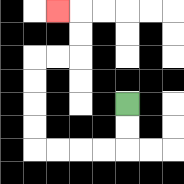{'start': '[5, 4]', 'end': '[2, 0]', 'path_directions': 'D,D,L,L,L,L,U,U,U,U,R,R,U,U,L', 'path_coordinates': '[[5, 4], [5, 5], [5, 6], [4, 6], [3, 6], [2, 6], [1, 6], [1, 5], [1, 4], [1, 3], [1, 2], [2, 2], [3, 2], [3, 1], [3, 0], [2, 0]]'}